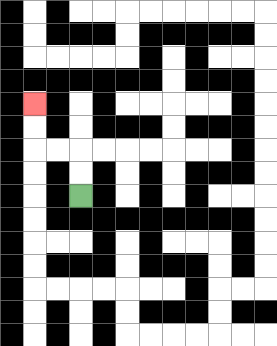{'start': '[3, 8]', 'end': '[1, 4]', 'path_directions': 'U,U,L,L,U,U', 'path_coordinates': '[[3, 8], [3, 7], [3, 6], [2, 6], [1, 6], [1, 5], [1, 4]]'}